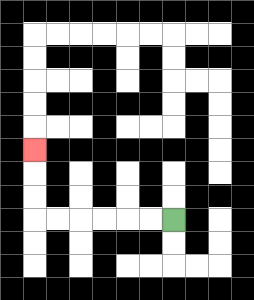{'start': '[7, 9]', 'end': '[1, 6]', 'path_directions': 'L,L,L,L,L,L,U,U,U', 'path_coordinates': '[[7, 9], [6, 9], [5, 9], [4, 9], [3, 9], [2, 9], [1, 9], [1, 8], [1, 7], [1, 6]]'}